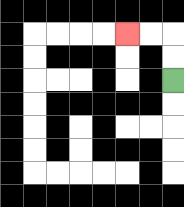{'start': '[7, 3]', 'end': '[5, 1]', 'path_directions': 'U,U,L,L', 'path_coordinates': '[[7, 3], [7, 2], [7, 1], [6, 1], [5, 1]]'}